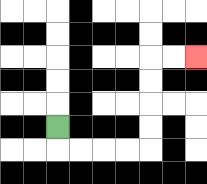{'start': '[2, 5]', 'end': '[8, 2]', 'path_directions': 'D,R,R,R,R,U,U,U,U,R,R', 'path_coordinates': '[[2, 5], [2, 6], [3, 6], [4, 6], [5, 6], [6, 6], [6, 5], [6, 4], [6, 3], [6, 2], [7, 2], [8, 2]]'}